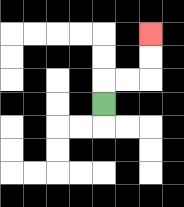{'start': '[4, 4]', 'end': '[6, 1]', 'path_directions': 'U,R,R,U,U', 'path_coordinates': '[[4, 4], [4, 3], [5, 3], [6, 3], [6, 2], [6, 1]]'}